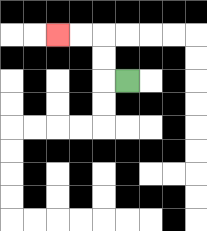{'start': '[5, 3]', 'end': '[2, 1]', 'path_directions': 'L,U,U,L,L', 'path_coordinates': '[[5, 3], [4, 3], [4, 2], [4, 1], [3, 1], [2, 1]]'}